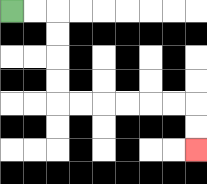{'start': '[0, 0]', 'end': '[8, 6]', 'path_directions': 'R,R,D,D,D,D,R,R,R,R,R,R,D,D', 'path_coordinates': '[[0, 0], [1, 0], [2, 0], [2, 1], [2, 2], [2, 3], [2, 4], [3, 4], [4, 4], [5, 4], [6, 4], [7, 4], [8, 4], [8, 5], [8, 6]]'}